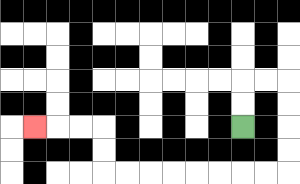{'start': '[10, 5]', 'end': '[1, 5]', 'path_directions': 'U,U,R,R,D,D,D,D,L,L,L,L,L,L,L,L,U,U,L,L,L', 'path_coordinates': '[[10, 5], [10, 4], [10, 3], [11, 3], [12, 3], [12, 4], [12, 5], [12, 6], [12, 7], [11, 7], [10, 7], [9, 7], [8, 7], [7, 7], [6, 7], [5, 7], [4, 7], [4, 6], [4, 5], [3, 5], [2, 5], [1, 5]]'}